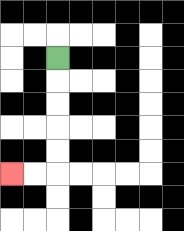{'start': '[2, 2]', 'end': '[0, 7]', 'path_directions': 'D,D,D,D,D,L,L', 'path_coordinates': '[[2, 2], [2, 3], [2, 4], [2, 5], [2, 6], [2, 7], [1, 7], [0, 7]]'}